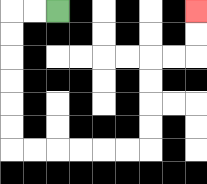{'start': '[2, 0]', 'end': '[8, 0]', 'path_directions': 'L,L,D,D,D,D,D,D,R,R,R,R,R,R,U,U,U,U,R,R,U,U', 'path_coordinates': '[[2, 0], [1, 0], [0, 0], [0, 1], [0, 2], [0, 3], [0, 4], [0, 5], [0, 6], [1, 6], [2, 6], [3, 6], [4, 6], [5, 6], [6, 6], [6, 5], [6, 4], [6, 3], [6, 2], [7, 2], [8, 2], [8, 1], [8, 0]]'}